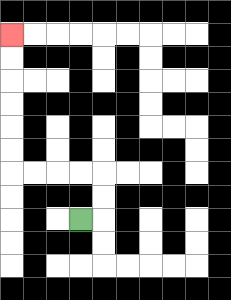{'start': '[3, 9]', 'end': '[0, 1]', 'path_directions': 'R,U,U,L,L,L,L,U,U,U,U,U,U', 'path_coordinates': '[[3, 9], [4, 9], [4, 8], [4, 7], [3, 7], [2, 7], [1, 7], [0, 7], [0, 6], [0, 5], [0, 4], [0, 3], [0, 2], [0, 1]]'}